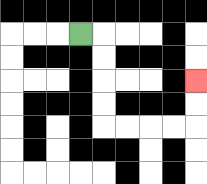{'start': '[3, 1]', 'end': '[8, 3]', 'path_directions': 'R,D,D,D,D,R,R,R,R,U,U', 'path_coordinates': '[[3, 1], [4, 1], [4, 2], [4, 3], [4, 4], [4, 5], [5, 5], [6, 5], [7, 5], [8, 5], [8, 4], [8, 3]]'}